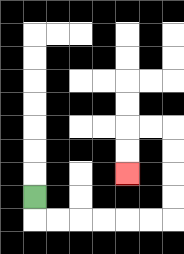{'start': '[1, 8]', 'end': '[5, 7]', 'path_directions': 'D,R,R,R,R,R,R,U,U,U,U,L,L,D,D', 'path_coordinates': '[[1, 8], [1, 9], [2, 9], [3, 9], [4, 9], [5, 9], [6, 9], [7, 9], [7, 8], [7, 7], [7, 6], [7, 5], [6, 5], [5, 5], [5, 6], [5, 7]]'}